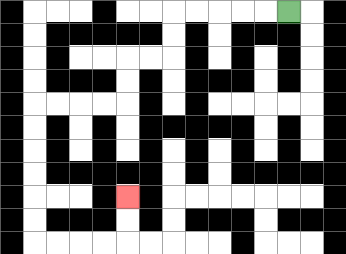{'start': '[12, 0]', 'end': '[5, 8]', 'path_directions': 'L,L,L,L,L,D,D,L,L,D,D,L,L,L,L,D,D,D,D,D,D,R,R,R,R,U,U', 'path_coordinates': '[[12, 0], [11, 0], [10, 0], [9, 0], [8, 0], [7, 0], [7, 1], [7, 2], [6, 2], [5, 2], [5, 3], [5, 4], [4, 4], [3, 4], [2, 4], [1, 4], [1, 5], [1, 6], [1, 7], [1, 8], [1, 9], [1, 10], [2, 10], [3, 10], [4, 10], [5, 10], [5, 9], [5, 8]]'}